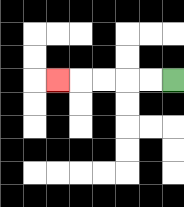{'start': '[7, 3]', 'end': '[2, 3]', 'path_directions': 'L,L,L,L,L', 'path_coordinates': '[[7, 3], [6, 3], [5, 3], [4, 3], [3, 3], [2, 3]]'}